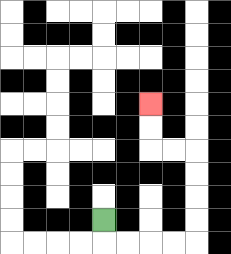{'start': '[4, 9]', 'end': '[6, 4]', 'path_directions': 'D,R,R,R,R,U,U,U,U,L,L,U,U', 'path_coordinates': '[[4, 9], [4, 10], [5, 10], [6, 10], [7, 10], [8, 10], [8, 9], [8, 8], [8, 7], [8, 6], [7, 6], [6, 6], [6, 5], [6, 4]]'}